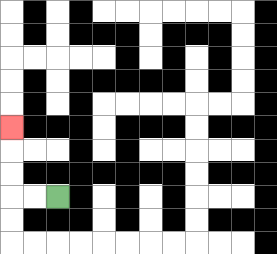{'start': '[2, 8]', 'end': '[0, 5]', 'path_directions': 'L,L,U,U,U', 'path_coordinates': '[[2, 8], [1, 8], [0, 8], [0, 7], [0, 6], [0, 5]]'}